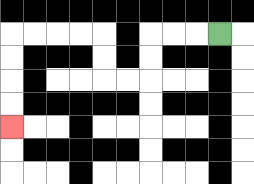{'start': '[9, 1]', 'end': '[0, 5]', 'path_directions': 'L,L,L,D,D,L,L,U,U,L,L,L,L,D,D,D,D', 'path_coordinates': '[[9, 1], [8, 1], [7, 1], [6, 1], [6, 2], [6, 3], [5, 3], [4, 3], [4, 2], [4, 1], [3, 1], [2, 1], [1, 1], [0, 1], [0, 2], [0, 3], [0, 4], [0, 5]]'}